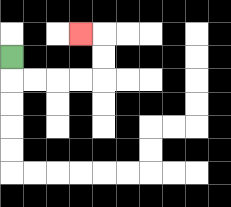{'start': '[0, 2]', 'end': '[3, 1]', 'path_directions': 'D,R,R,R,R,U,U,L', 'path_coordinates': '[[0, 2], [0, 3], [1, 3], [2, 3], [3, 3], [4, 3], [4, 2], [4, 1], [3, 1]]'}